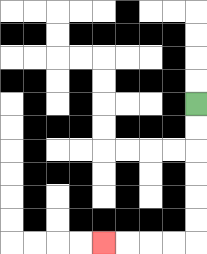{'start': '[8, 4]', 'end': '[4, 10]', 'path_directions': 'D,D,D,D,D,D,L,L,L,L', 'path_coordinates': '[[8, 4], [8, 5], [8, 6], [8, 7], [8, 8], [8, 9], [8, 10], [7, 10], [6, 10], [5, 10], [4, 10]]'}